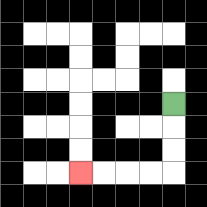{'start': '[7, 4]', 'end': '[3, 7]', 'path_directions': 'D,D,D,L,L,L,L', 'path_coordinates': '[[7, 4], [7, 5], [7, 6], [7, 7], [6, 7], [5, 7], [4, 7], [3, 7]]'}